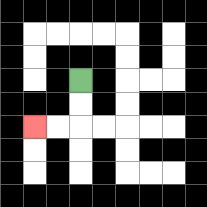{'start': '[3, 3]', 'end': '[1, 5]', 'path_directions': 'D,D,L,L', 'path_coordinates': '[[3, 3], [3, 4], [3, 5], [2, 5], [1, 5]]'}